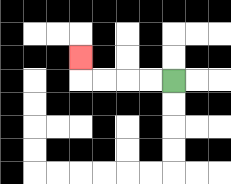{'start': '[7, 3]', 'end': '[3, 2]', 'path_directions': 'L,L,L,L,U', 'path_coordinates': '[[7, 3], [6, 3], [5, 3], [4, 3], [3, 3], [3, 2]]'}